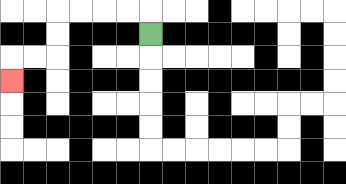{'start': '[6, 1]', 'end': '[0, 3]', 'path_directions': 'U,L,L,L,L,D,D,L,L,D', 'path_coordinates': '[[6, 1], [6, 0], [5, 0], [4, 0], [3, 0], [2, 0], [2, 1], [2, 2], [1, 2], [0, 2], [0, 3]]'}